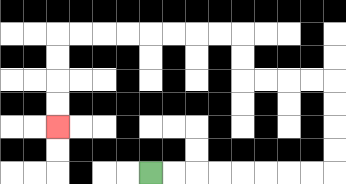{'start': '[6, 7]', 'end': '[2, 5]', 'path_directions': 'R,R,R,R,R,R,R,R,U,U,U,U,L,L,L,L,U,U,L,L,L,L,L,L,L,L,D,D,D,D', 'path_coordinates': '[[6, 7], [7, 7], [8, 7], [9, 7], [10, 7], [11, 7], [12, 7], [13, 7], [14, 7], [14, 6], [14, 5], [14, 4], [14, 3], [13, 3], [12, 3], [11, 3], [10, 3], [10, 2], [10, 1], [9, 1], [8, 1], [7, 1], [6, 1], [5, 1], [4, 1], [3, 1], [2, 1], [2, 2], [2, 3], [2, 4], [2, 5]]'}